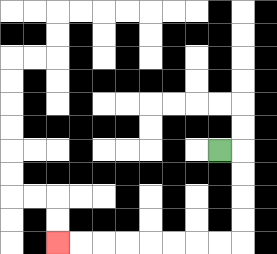{'start': '[9, 6]', 'end': '[2, 10]', 'path_directions': 'R,D,D,D,D,L,L,L,L,L,L,L,L', 'path_coordinates': '[[9, 6], [10, 6], [10, 7], [10, 8], [10, 9], [10, 10], [9, 10], [8, 10], [7, 10], [6, 10], [5, 10], [4, 10], [3, 10], [2, 10]]'}